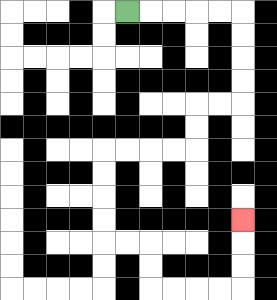{'start': '[5, 0]', 'end': '[10, 9]', 'path_directions': 'R,R,R,R,R,D,D,D,D,L,L,D,D,L,L,L,L,D,D,D,D,R,R,D,D,R,R,R,R,U,U,U', 'path_coordinates': '[[5, 0], [6, 0], [7, 0], [8, 0], [9, 0], [10, 0], [10, 1], [10, 2], [10, 3], [10, 4], [9, 4], [8, 4], [8, 5], [8, 6], [7, 6], [6, 6], [5, 6], [4, 6], [4, 7], [4, 8], [4, 9], [4, 10], [5, 10], [6, 10], [6, 11], [6, 12], [7, 12], [8, 12], [9, 12], [10, 12], [10, 11], [10, 10], [10, 9]]'}